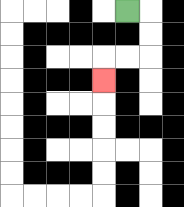{'start': '[5, 0]', 'end': '[4, 3]', 'path_directions': 'R,D,D,L,L,D', 'path_coordinates': '[[5, 0], [6, 0], [6, 1], [6, 2], [5, 2], [4, 2], [4, 3]]'}